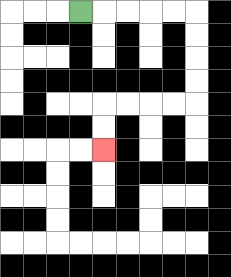{'start': '[3, 0]', 'end': '[4, 6]', 'path_directions': 'R,R,R,R,R,D,D,D,D,L,L,L,L,D,D', 'path_coordinates': '[[3, 0], [4, 0], [5, 0], [6, 0], [7, 0], [8, 0], [8, 1], [8, 2], [8, 3], [8, 4], [7, 4], [6, 4], [5, 4], [4, 4], [4, 5], [4, 6]]'}